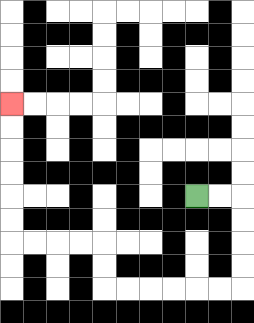{'start': '[8, 8]', 'end': '[0, 4]', 'path_directions': 'R,R,D,D,D,D,L,L,L,L,L,L,U,U,L,L,L,L,U,U,U,U,U,U', 'path_coordinates': '[[8, 8], [9, 8], [10, 8], [10, 9], [10, 10], [10, 11], [10, 12], [9, 12], [8, 12], [7, 12], [6, 12], [5, 12], [4, 12], [4, 11], [4, 10], [3, 10], [2, 10], [1, 10], [0, 10], [0, 9], [0, 8], [0, 7], [0, 6], [0, 5], [0, 4]]'}